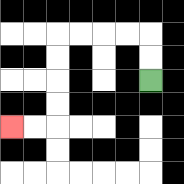{'start': '[6, 3]', 'end': '[0, 5]', 'path_directions': 'U,U,L,L,L,L,D,D,D,D,L,L', 'path_coordinates': '[[6, 3], [6, 2], [6, 1], [5, 1], [4, 1], [3, 1], [2, 1], [2, 2], [2, 3], [2, 4], [2, 5], [1, 5], [0, 5]]'}